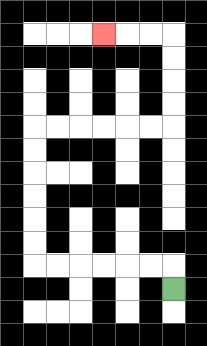{'start': '[7, 12]', 'end': '[4, 1]', 'path_directions': 'U,L,L,L,L,L,L,U,U,U,U,U,U,R,R,R,R,R,R,U,U,U,U,L,L,L', 'path_coordinates': '[[7, 12], [7, 11], [6, 11], [5, 11], [4, 11], [3, 11], [2, 11], [1, 11], [1, 10], [1, 9], [1, 8], [1, 7], [1, 6], [1, 5], [2, 5], [3, 5], [4, 5], [5, 5], [6, 5], [7, 5], [7, 4], [7, 3], [7, 2], [7, 1], [6, 1], [5, 1], [4, 1]]'}